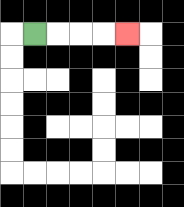{'start': '[1, 1]', 'end': '[5, 1]', 'path_directions': 'R,R,R,R', 'path_coordinates': '[[1, 1], [2, 1], [3, 1], [4, 1], [5, 1]]'}